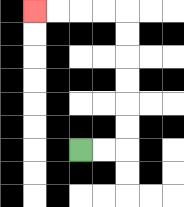{'start': '[3, 6]', 'end': '[1, 0]', 'path_directions': 'R,R,U,U,U,U,U,U,L,L,L,L', 'path_coordinates': '[[3, 6], [4, 6], [5, 6], [5, 5], [5, 4], [5, 3], [5, 2], [5, 1], [5, 0], [4, 0], [3, 0], [2, 0], [1, 0]]'}